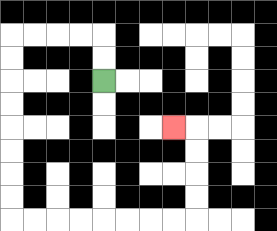{'start': '[4, 3]', 'end': '[7, 5]', 'path_directions': 'U,U,L,L,L,L,D,D,D,D,D,D,D,D,R,R,R,R,R,R,R,R,U,U,U,U,L', 'path_coordinates': '[[4, 3], [4, 2], [4, 1], [3, 1], [2, 1], [1, 1], [0, 1], [0, 2], [0, 3], [0, 4], [0, 5], [0, 6], [0, 7], [0, 8], [0, 9], [1, 9], [2, 9], [3, 9], [4, 9], [5, 9], [6, 9], [7, 9], [8, 9], [8, 8], [8, 7], [8, 6], [8, 5], [7, 5]]'}